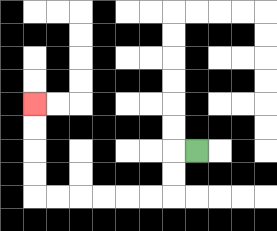{'start': '[8, 6]', 'end': '[1, 4]', 'path_directions': 'L,D,D,L,L,L,L,L,L,U,U,U,U', 'path_coordinates': '[[8, 6], [7, 6], [7, 7], [7, 8], [6, 8], [5, 8], [4, 8], [3, 8], [2, 8], [1, 8], [1, 7], [1, 6], [1, 5], [1, 4]]'}